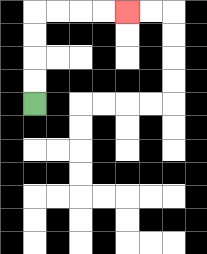{'start': '[1, 4]', 'end': '[5, 0]', 'path_directions': 'U,U,U,U,R,R,R,R', 'path_coordinates': '[[1, 4], [1, 3], [1, 2], [1, 1], [1, 0], [2, 0], [3, 0], [4, 0], [5, 0]]'}